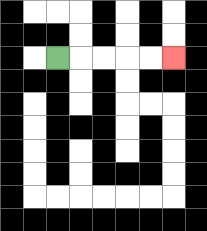{'start': '[2, 2]', 'end': '[7, 2]', 'path_directions': 'R,R,R,R,R', 'path_coordinates': '[[2, 2], [3, 2], [4, 2], [5, 2], [6, 2], [7, 2]]'}